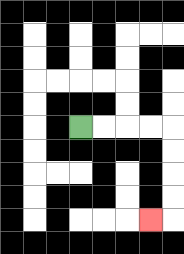{'start': '[3, 5]', 'end': '[6, 9]', 'path_directions': 'R,R,R,R,D,D,D,D,L', 'path_coordinates': '[[3, 5], [4, 5], [5, 5], [6, 5], [7, 5], [7, 6], [7, 7], [7, 8], [7, 9], [6, 9]]'}